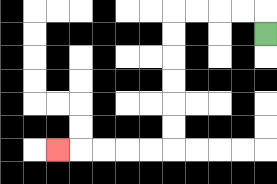{'start': '[11, 1]', 'end': '[2, 6]', 'path_directions': 'U,L,L,L,L,D,D,D,D,D,D,L,L,L,L,L', 'path_coordinates': '[[11, 1], [11, 0], [10, 0], [9, 0], [8, 0], [7, 0], [7, 1], [7, 2], [7, 3], [7, 4], [7, 5], [7, 6], [6, 6], [5, 6], [4, 6], [3, 6], [2, 6]]'}